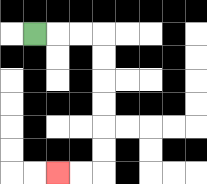{'start': '[1, 1]', 'end': '[2, 7]', 'path_directions': 'R,R,R,D,D,D,D,D,D,L,L', 'path_coordinates': '[[1, 1], [2, 1], [3, 1], [4, 1], [4, 2], [4, 3], [4, 4], [4, 5], [4, 6], [4, 7], [3, 7], [2, 7]]'}